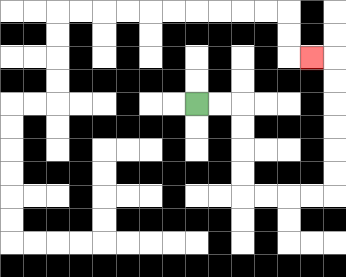{'start': '[8, 4]', 'end': '[13, 2]', 'path_directions': 'R,R,D,D,D,D,R,R,R,R,U,U,U,U,U,U,L', 'path_coordinates': '[[8, 4], [9, 4], [10, 4], [10, 5], [10, 6], [10, 7], [10, 8], [11, 8], [12, 8], [13, 8], [14, 8], [14, 7], [14, 6], [14, 5], [14, 4], [14, 3], [14, 2], [13, 2]]'}